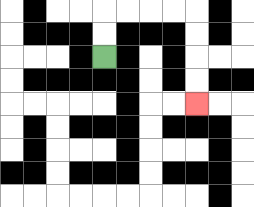{'start': '[4, 2]', 'end': '[8, 4]', 'path_directions': 'U,U,R,R,R,R,D,D,D,D', 'path_coordinates': '[[4, 2], [4, 1], [4, 0], [5, 0], [6, 0], [7, 0], [8, 0], [8, 1], [8, 2], [8, 3], [8, 4]]'}